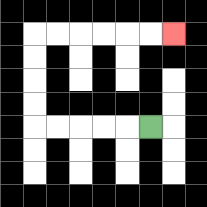{'start': '[6, 5]', 'end': '[7, 1]', 'path_directions': 'L,L,L,L,L,U,U,U,U,R,R,R,R,R,R', 'path_coordinates': '[[6, 5], [5, 5], [4, 5], [3, 5], [2, 5], [1, 5], [1, 4], [1, 3], [1, 2], [1, 1], [2, 1], [3, 1], [4, 1], [5, 1], [6, 1], [7, 1]]'}